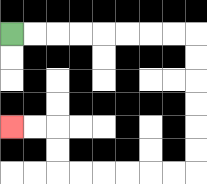{'start': '[0, 1]', 'end': '[0, 5]', 'path_directions': 'R,R,R,R,R,R,R,R,D,D,D,D,D,D,L,L,L,L,L,L,U,U,L,L', 'path_coordinates': '[[0, 1], [1, 1], [2, 1], [3, 1], [4, 1], [5, 1], [6, 1], [7, 1], [8, 1], [8, 2], [8, 3], [8, 4], [8, 5], [8, 6], [8, 7], [7, 7], [6, 7], [5, 7], [4, 7], [3, 7], [2, 7], [2, 6], [2, 5], [1, 5], [0, 5]]'}